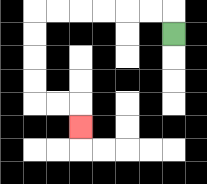{'start': '[7, 1]', 'end': '[3, 5]', 'path_directions': 'U,L,L,L,L,L,L,D,D,D,D,R,R,D', 'path_coordinates': '[[7, 1], [7, 0], [6, 0], [5, 0], [4, 0], [3, 0], [2, 0], [1, 0], [1, 1], [1, 2], [1, 3], [1, 4], [2, 4], [3, 4], [3, 5]]'}